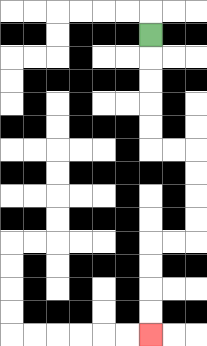{'start': '[6, 1]', 'end': '[6, 14]', 'path_directions': 'D,D,D,D,D,R,R,D,D,D,D,L,L,D,D,D,D', 'path_coordinates': '[[6, 1], [6, 2], [6, 3], [6, 4], [6, 5], [6, 6], [7, 6], [8, 6], [8, 7], [8, 8], [8, 9], [8, 10], [7, 10], [6, 10], [6, 11], [6, 12], [6, 13], [6, 14]]'}